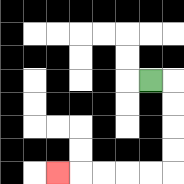{'start': '[6, 3]', 'end': '[2, 7]', 'path_directions': 'R,D,D,D,D,L,L,L,L,L', 'path_coordinates': '[[6, 3], [7, 3], [7, 4], [7, 5], [7, 6], [7, 7], [6, 7], [5, 7], [4, 7], [3, 7], [2, 7]]'}